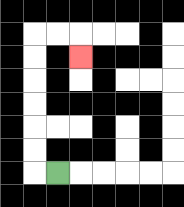{'start': '[2, 7]', 'end': '[3, 2]', 'path_directions': 'L,U,U,U,U,U,U,R,R,D', 'path_coordinates': '[[2, 7], [1, 7], [1, 6], [1, 5], [1, 4], [1, 3], [1, 2], [1, 1], [2, 1], [3, 1], [3, 2]]'}